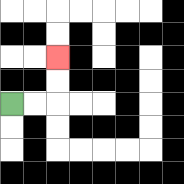{'start': '[0, 4]', 'end': '[2, 2]', 'path_directions': 'R,R,U,U', 'path_coordinates': '[[0, 4], [1, 4], [2, 4], [2, 3], [2, 2]]'}